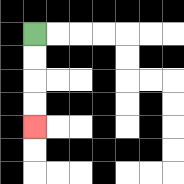{'start': '[1, 1]', 'end': '[1, 5]', 'path_directions': 'D,D,D,D', 'path_coordinates': '[[1, 1], [1, 2], [1, 3], [1, 4], [1, 5]]'}